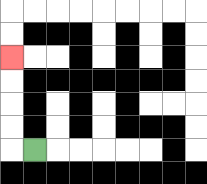{'start': '[1, 6]', 'end': '[0, 2]', 'path_directions': 'L,U,U,U,U', 'path_coordinates': '[[1, 6], [0, 6], [0, 5], [0, 4], [0, 3], [0, 2]]'}